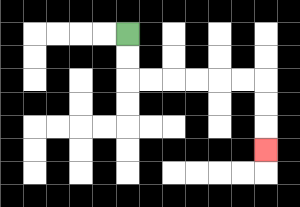{'start': '[5, 1]', 'end': '[11, 6]', 'path_directions': 'D,D,R,R,R,R,R,R,D,D,D', 'path_coordinates': '[[5, 1], [5, 2], [5, 3], [6, 3], [7, 3], [8, 3], [9, 3], [10, 3], [11, 3], [11, 4], [11, 5], [11, 6]]'}